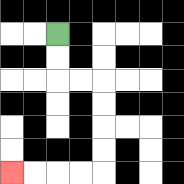{'start': '[2, 1]', 'end': '[0, 7]', 'path_directions': 'D,D,R,R,D,D,D,D,L,L,L,L', 'path_coordinates': '[[2, 1], [2, 2], [2, 3], [3, 3], [4, 3], [4, 4], [4, 5], [4, 6], [4, 7], [3, 7], [2, 7], [1, 7], [0, 7]]'}